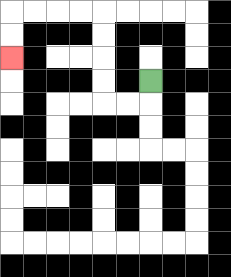{'start': '[6, 3]', 'end': '[0, 2]', 'path_directions': 'D,L,L,U,U,U,U,L,L,L,L,D,D', 'path_coordinates': '[[6, 3], [6, 4], [5, 4], [4, 4], [4, 3], [4, 2], [4, 1], [4, 0], [3, 0], [2, 0], [1, 0], [0, 0], [0, 1], [0, 2]]'}